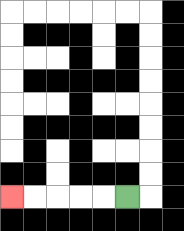{'start': '[5, 8]', 'end': '[0, 8]', 'path_directions': 'L,L,L,L,L', 'path_coordinates': '[[5, 8], [4, 8], [3, 8], [2, 8], [1, 8], [0, 8]]'}